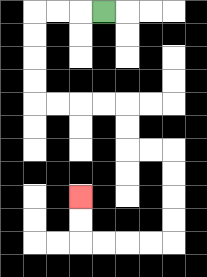{'start': '[4, 0]', 'end': '[3, 8]', 'path_directions': 'L,L,L,D,D,D,D,R,R,R,R,D,D,R,R,D,D,D,D,L,L,L,L,U,U', 'path_coordinates': '[[4, 0], [3, 0], [2, 0], [1, 0], [1, 1], [1, 2], [1, 3], [1, 4], [2, 4], [3, 4], [4, 4], [5, 4], [5, 5], [5, 6], [6, 6], [7, 6], [7, 7], [7, 8], [7, 9], [7, 10], [6, 10], [5, 10], [4, 10], [3, 10], [3, 9], [3, 8]]'}